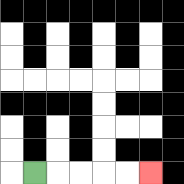{'start': '[1, 7]', 'end': '[6, 7]', 'path_directions': 'R,R,R,R,R', 'path_coordinates': '[[1, 7], [2, 7], [3, 7], [4, 7], [5, 7], [6, 7]]'}